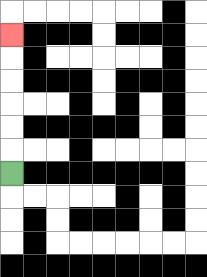{'start': '[0, 7]', 'end': '[0, 1]', 'path_directions': 'U,U,U,U,U,U', 'path_coordinates': '[[0, 7], [0, 6], [0, 5], [0, 4], [0, 3], [0, 2], [0, 1]]'}